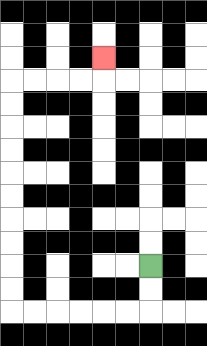{'start': '[6, 11]', 'end': '[4, 2]', 'path_directions': 'D,D,L,L,L,L,L,L,U,U,U,U,U,U,U,U,U,U,R,R,R,R,U', 'path_coordinates': '[[6, 11], [6, 12], [6, 13], [5, 13], [4, 13], [3, 13], [2, 13], [1, 13], [0, 13], [0, 12], [0, 11], [0, 10], [0, 9], [0, 8], [0, 7], [0, 6], [0, 5], [0, 4], [0, 3], [1, 3], [2, 3], [3, 3], [4, 3], [4, 2]]'}